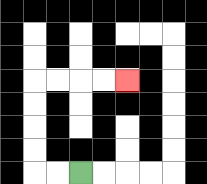{'start': '[3, 7]', 'end': '[5, 3]', 'path_directions': 'L,L,U,U,U,U,R,R,R,R', 'path_coordinates': '[[3, 7], [2, 7], [1, 7], [1, 6], [1, 5], [1, 4], [1, 3], [2, 3], [3, 3], [4, 3], [5, 3]]'}